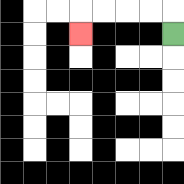{'start': '[7, 1]', 'end': '[3, 1]', 'path_directions': 'U,L,L,L,L,D', 'path_coordinates': '[[7, 1], [7, 0], [6, 0], [5, 0], [4, 0], [3, 0], [3, 1]]'}